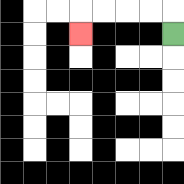{'start': '[7, 1]', 'end': '[3, 1]', 'path_directions': 'U,L,L,L,L,D', 'path_coordinates': '[[7, 1], [7, 0], [6, 0], [5, 0], [4, 0], [3, 0], [3, 1]]'}